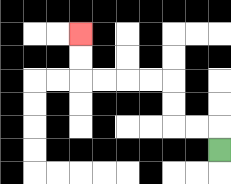{'start': '[9, 6]', 'end': '[3, 1]', 'path_directions': 'U,L,L,U,U,L,L,L,L,U,U', 'path_coordinates': '[[9, 6], [9, 5], [8, 5], [7, 5], [7, 4], [7, 3], [6, 3], [5, 3], [4, 3], [3, 3], [3, 2], [3, 1]]'}